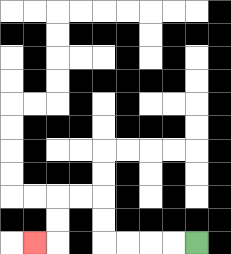{'start': '[8, 10]', 'end': '[1, 10]', 'path_directions': 'L,L,L,L,U,U,L,L,D,D,L', 'path_coordinates': '[[8, 10], [7, 10], [6, 10], [5, 10], [4, 10], [4, 9], [4, 8], [3, 8], [2, 8], [2, 9], [2, 10], [1, 10]]'}